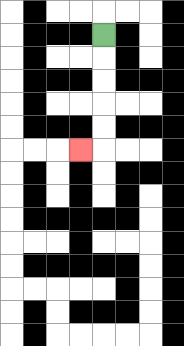{'start': '[4, 1]', 'end': '[3, 6]', 'path_directions': 'D,D,D,D,D,L', 'path_coordinates': '[[4, 1], [4, 2], [4, 3], [4, 4], [4, 5], [4, 6], [3, 6]]'}